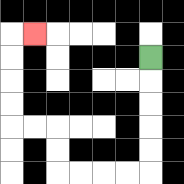{'start': '[6, 2]', 'end': '[1, 1]', 'path_directions': 'D,D,D,D,D,L,L,L,L,U,U,L,L,U,U,U,U,R', 'path_coordinates': '[[6, 2], [6, 3], [6, 4], [6, 5], [6, 6], [6, 7], [5, 7], [4, 7], [3, 7], [2, 7], [2, 6], [2, 5], [1, 5], [0, 5], [0, 4], [0, 3], [0, 2], [0, 1], [1, 1]]'}